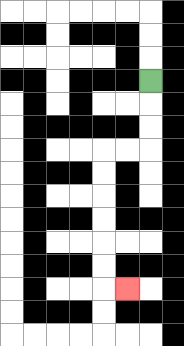{'start': '[6, 3]', 'end': '[5, 12]', 'path_directions': 'D,D,D,L,L,D,D,D,D,D,D,R', 'path_coordinates': '[[6, 3], [6, 4], [6, 5], [6, 6], [5, 6], [4, 6], [4, 7], [4, 8], [4, 9], [4, 10], [4, 11], [4, 12], [5, 12]]'}